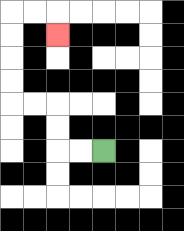{'start': '[4, 6]', 'end': '[2, 1]', 'path_directions': 'L,L,U,U,L,L,U,U,U,U,R,R,D', 'path_coordinates': '[[4, 6], [3, 6], [2, 6], [2, 5], [2, 4], [1, 4], [0, 4], [0, 3], [0, 2], [0, 1], [0, 0], [1, 0], [2, 0], [2, 1]]'}